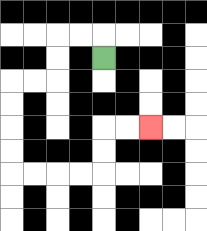{'start': '[4, 2]', 'end': '[6, 5]', 'path_directions': 'U,L,L,D,D,L,L,D,D,D,D,R,R,R,R,U,U,R,R', 'path_coordinates': '[[4, 2], [4, 1], [3, 1], [2, 1], [2, 2], [2, 3], [1, 3], [0, 3], [0, 4], [0, 5], [0, 6], [0, 7], [1, 7], [2, 7], [3, 7], [4, 7], [4, 6], [4, 5], [5, 5], [6, 5]]'}